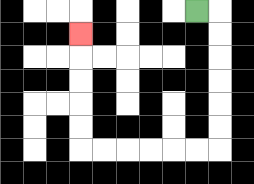{'start': '[8, 0]', 'end': '[3, 1]', 'path_directions': 'R,D,D,D,D,D,D,L,L,L,L,L,L,U,U,U,U,U', 'path_coordinates': '[[8, 0], [9, 0], [9, 1], [9, 2], [9, 3], [9, 4], [9, 5], [9, 6], [8, 6], [7, 6], [6, 6], [5, 6], [4, 6], [3, 6], [3, 5], [3, 4], [3, 3], [3, 2], [3, 1]]'}